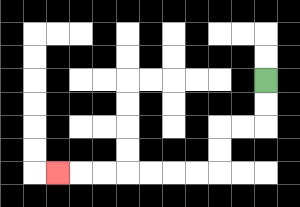{'start': '[11, 3]', 'end': '[2, 7]', 'path_directions': 'D,D,L,L,D,D,L,L,L,L,L,L,L', 'path_coordinates': '[[11, 3], [11, 4], [11, 5], [10, 5], [9, 5], [9, 6], [9, 7], [8, 7], [7, 7], [6, 7], [5, 7], [4, 7], [3, 7], [2, 7]]'}